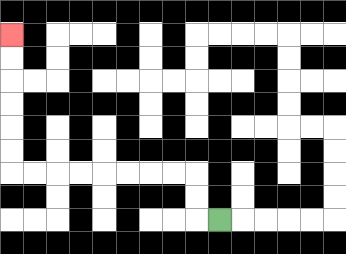{'start': '[9, 9]', 'end': '[0, 1]', 'path_directions': 'L,U,U,L,L,L,L,L,L,L,L,U,U,U,U,U,U', 'path_coordinates': '[[9, 9], [8, 9], [8, 8], [8, 7], [7, 7], [6, 7], [5, 7], [4, 7], [3, 7], [2, 7], [1, 7], [0, 7], [0, 6], [0, 5], [0, 4], [0, 3], [0, 2], [0, 1]]'}